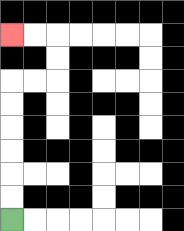{'start': '[0, 9]', 'end': '[0, 1]', 'path_directions': 'U,U,U,U,U,U,R,R,U,U,L,L', 'path_coordinates': '[[0, 9], [0, 8], [0, 7], [0, 6], [0, 5], [0, 4], [0, 3], [1, 3], [2, 3], [2, 2], [2, 1], [1, 1], [0, 1]]'}